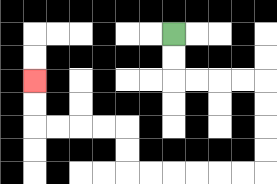{'start': '[7, 1]', 'end': '[1, 3]', 'path_directions': 'D,D,R,R,R,R,D,D,D,D,L,L,L,L,L,L,U,U,L,L,L,L,U,U', 'path_coordinates': '[[7, 1], [7, 2], [7, 3], [8, 3], [9, 3], [10, 3], [11, 3], [11, 4], [11, 5], [11, 6], [11, 7], [10, 7], [9, 7], [8, 7], [7, 7], [6, 7], [5, 7], [5, 6], [5, 5], [4, 5], [3, 5], [2, 5], [1, 5], [1, 4], [1, 3]]'}